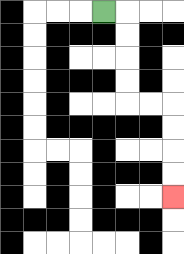{'start': '[4, 0]', 'end': '[7, 8]', 'path_directions': 'R,D,D,D,D,R,R,D,D,D,D', 'path_coordinates': '[[4, 0], [5, 0], [5, 1], [5, 2], [5, 3], [5, 4], [6, 4], [7, 4], [7, 5], [7, 6], [7, 7], [7, 8]]'}